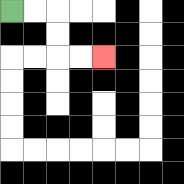{'start': '[0, 0]', 'end': '[4, 2]', 'path_directions': 'R,R,D,D,R,R', 'path_coordinates': '[[0, 0], [1, 0], [2, 0], [2, 1], [2, 2], [3, 2], [4, 2]]'}